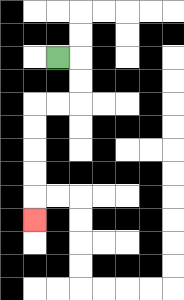{'start': '[2, 2]', 'end': '[1, 9]', 'path_directions': 'R,D,D,L,L,D,D,D,D,D', 'path_coordinates': '[[2, 2], [3, 2], [3, 3], [3, 4], [2, 4], [1, 4], [1, 5], [1, 6], [1, 7], [1, 8], [1, 9]]'}